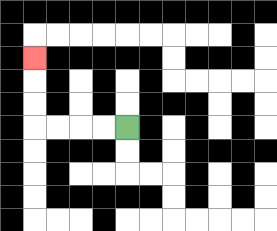{'start': '[5, 5]', 'end': '[1, 2]', 'path_directions': 'L,L,L,L,U,U,U', 'path_coordinates': '[[5, 5], [4, 5], [3, 5], [2, 5], [1, 5], [1, 4], [1, 3], [1, 2]]'}